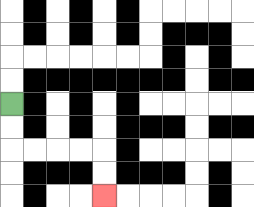{'start': '[0, 4]', 'end': '[4, 8]', 'path_directions': 'D,D,R,R,R,R,D,D', 'path_coordinates': '[[0, 4], [0, 5], [0, 6], [1, 6], [2, 6], [3, 6], [4, 6], [4, 7], [4, 8]]'}